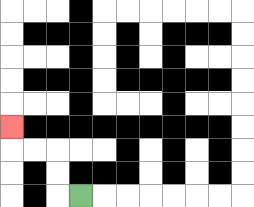{'start': '[3, 8]', 'end': '[0, 5]', 'path_directions': 'L,U,U,L,L,U', 'path_coordinates': '[[3, 8], [2, 8], [2, 7], [2, 6], [1, 6], [0, 6], [0, 5]]'}